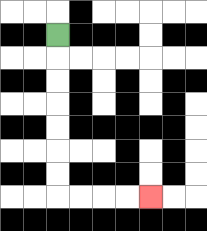{'start': '[2, 1]', 'end': '[6, 8]', 'path_directions': 'D,D,D,D,D,D,D,R,R,R,R', 'path_coordinates': '[[2, 1], [2, 2], [2, 3], [2, 4], [2, 5], [2, 6], [2, 7], [2, 8], [3, 8], [4, 8], [5, 8], [6, 8]]'}